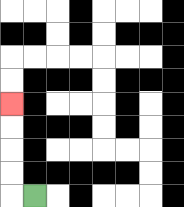{'start': '[1, 8]', 'end': '[0, 4]', 'path_directions': 'L,U,U,U,U', 'path_coordinates': '[[1, 8], [0, 8], [0, 7], [0, 6], [0, 5], [0, 4]]'}